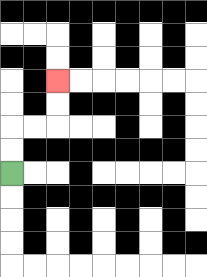{'start': '[0, 7]', 'end': '[2, 3]', 'path_directions': 'U,U,R,R,U,U', 'path_coordinates': '[[0, 7], [0, 6], [0, 5], [1, 5], [2, 5], [2, 4], [2, 3]]'}